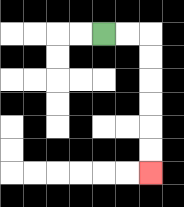{'start': '[4, 1]', 'end': '[6, 7]', 'path_directions': 'R,R,D,D,D,D,D,D', 'path_coordinates': '[[4, 1], [5, 1], [6, 1], [6, 2], [6, 3], [6, 4], [6, 5], [6, 6], [6, 7]]'}